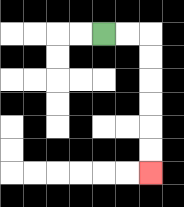{'start': '[4, 1]', 'end': '[6, 7]', 'path_directions': 'R,R,D,D,D,D,D,D', 'path_coordinates': '[[4, 1], [5, 1], [6, 1], [6, 2], [6, 3], [6, 4], [6, 5], [6, 6], [6, 7]]'}